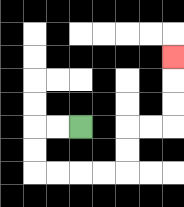{'start': '[3, 5]', 'end': '[7, 2]', 'path_directions': 'L,L,D,D,R,R,R,R,U,U,R,R,U,U,U', 'path_coordinates': '[[3, 5], [2, 5], [1, 5], [1, 6], [1, 7], [2, 7], [3, 7], [4, 7], [5, 7], [5, 6], [5, 5], [6, 5], [7, 5], [7, 4], [7, 3], [7, 2]]'}